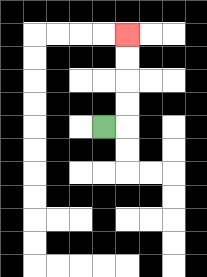{'start': '[4, 5]', 'end': '[5, 1]', 'path_directions': 'R,U,U,U,U', 'path_coordinates': '[[4, 5], [5, 5], [5, 4], [5, 3], [5, 2], [5, 1]]'}